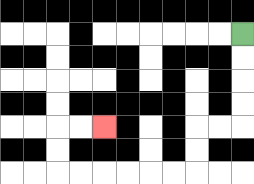{'start': '[10, 1]', 'end': '[4, 5]', 'path_directions': 'D,D,D,D,L,L,D,D,L,L,L,L,L,L,U,U,R,R', 'path_coordinates': '[[10, 1], [10, 2], [10, 3], [10, 4], [10, 5], [9, 5], [8, 5], [8, 6], [8, 7], [7, 7], [6, 7], [5, 7], [4, 7], [3, 7], [2, 7], [2, 6], [2, 5], [3, 5], [4, 5]]'}